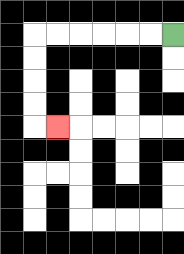{'start': '[7, 1]', 'end': '[2, 5]', 'path_directions': 'L,L,L,L,L,L,D,D,D,D,R', 'path_coordinates': '[[7, 1], [6, 1], [5, 1], [4, 1], [3, 1], [2, 1], [1, 1], [1, 2], [1, 3], [1, 4], [1, 5], [2, 5]]'}